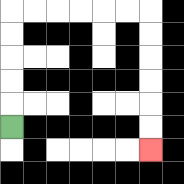{'start': '[0, 5]', 'end': '[6, 6]', 'path_directions': 'U,U,U,U,U,R,R,R,R,R,R,D,D,D,D,D,D', 'path_coordinates': '[[0, 5], [0, 4], [0, 3], [0, 2], [0, 1], [0, 0], [1, 0], [2, 0], [3, 0], [4, 0], [5, 0], [6, 0], [6, 1], [6, 2], [6, 3], [6, 4], [6, 5], [6, 6]]'}